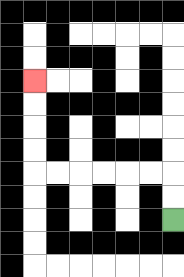{'start': '[7, 9]', 'end': '[1, 3]', 'path_directions': 'U,U,L,L,L,L,L,L,U,U,U,U', 'path_coordinates': '[[7, 9], [7, 8], [7, 7], [6, 7], [5, 7], [4, 7], [3, 7], [2, 7], [1, 7], [1, 6], [1, 5], [1, 4], [1, 3]]'}